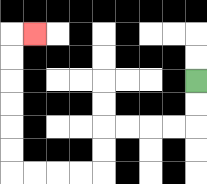{'start': '[8, 3]', 'end': '[1, 1]', 'path_directions': 'D,D,L,L,L,L,D,D,L,L,L,L,U,U,U,U,U,U,R', 'path_coordinates': '[[8, 3], [8, 4], [8, 5], [7, 5], [6, 5], [5, 5], [4, 5], [4, 6], [4, 7], [3, 7], [2, 7], [1, 7], [0, 7], [0, 6], [0, 5], [0, 4], [0, 3], [0, 2], [0, 1], [1, 1]]'}